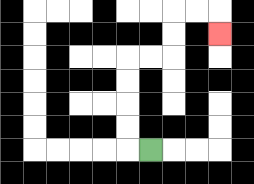{'start': '[6, 6]', 'end': '[9, 1]', 'path_directions': 'L,U,U,U,U,R,R,U,U,R,R,D', 'path_coordinates': '[[6, 6], [5, 6], [5, 5], [5, 4], [5, 3], [5, 2], [6, 2], [7, 2], [7, 1], [7, 0], [8, 0], [9, 0], [9, 1]]'}